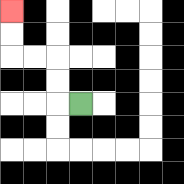{'start': '[3, 4]', 'end': '[0, 0]', 'path_directions': 'L,U,U,L,L,U,U', 'path_coordinates': '[[3, 4], [2, 4], [2, 3], [2, 2], [1, 2], [0, 2], [0, 1], [0, 0]]'}